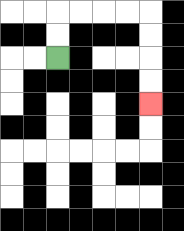{'start': '[2, 2]', 'end': '[6, 4]', 'path_directions': 'U,U,R,R,R,R,D,D,D,D', 'path_coordinates': '[[2, 2], [2, 1], [2, 0], [3, 0], [4, 0], [5, 0], [6, 0], [6, 1], [6, 2], [6, 3], [6, 4]]'}